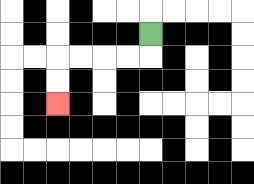{'start': '[6, 1]', 'end': '[2, 4]', 'path_directions': 'D,L,L,L,L,D,D', 'path_coordinates': '[[6, 1], [6, 2], [5, 2], [4, 2], [3, 2], [2, 2], [2, 3], [2, 4]]'}